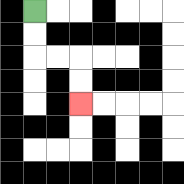{'start': '[1, 0]', 'end': '[3, 4]', 'path_directions': 'D,D,R,R,D,D', 'path_coordinates': '[[1, 0], [1, 1], [1, 2], [2, 2], [3, 2], [3, 3], [3, 4]]'}